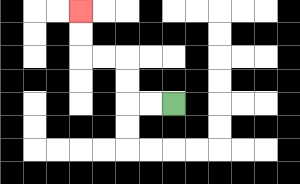{'start': '[7, 4]', 'end': '[3, 0]', 'path_directions': 'L,L,U,U,L,L,U,U', 'path_coordinates': '[[7, 4], [6, 4], [5, 4], [5, 3], [5, 2], [4, 2], [3, 2], [3, 1], [3, 0]]'}